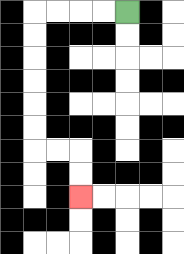{'start': '[5, 0]', 'end': '[3, 8]', 'path_directions': 'L,L,L,L,D,D,D,D,D,D,R,R,D,D', 'path_coordinates': '[[5, 0], [4, 0], [3, 0], [2, 0], [1, 0], [1, 1], [1, 2], [1, 3], [1, 4], [1, 5], [1, 6], [2, 6], [3, 6], [3, 7], [3, 8]]'}